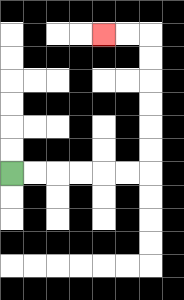{'start': '[0, 7]', 'end': '[4, 1]', 'path_directions': 'R,R,R,R,R,R,U,U,U,U,U,U,L,L', 'path_coordinates': '[[0, 7], [1, 7], [2, 7], [3, 7], [4, 7], [5, 7], [6, 7], [6, 6], [6, 5], [6, 4], [6, 3], [6, 2], [6, 1], [5, 1], [4, 1]]'}